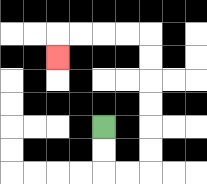{'start': '[4, 5]', 'end': '[2, 2]', 'path_directions': 'D,D,R,R,U,U,U,U,U,U,L,L,L,L,D', 'path_coordinates': '[[4, 5], [4, 6], [4, 7], [5, 7], [6, 7], [6, 6], [6, 5], [6, 4], [6, 3], [6, 2], [6, 1], [5, 1], [4, 1], [3, 1], [2, 1], [2, 2]]'}